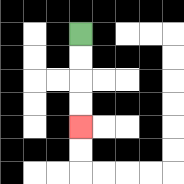{'start': '[3, 1]', 'end': '[3, 5]', 'path_directions': 'D,D,D,D', 'path_coordinates': '[[3, 1], [3, 2], [3, 3], [3, 4], [3, 5]]'}